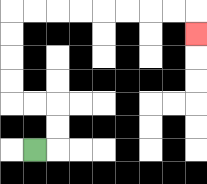{'start': '[1, 6]', 'end': '[8, 1]', 'path_directions': 'R,U,U,L,L,U,U,U,U,R,R,R,R,R,R,R,R,D', 'path_coordinates': '[[1, 6], [2, 6], [2, 5], [2, 4], [1, 4], [0, 4], [0, 3], [0, 2], [0, 1], [0, 0], [1, 0], [2, 0], [3, 0], [4, 0], [5, 0], [6, 0], [7, 0], [8, 0], [8, 1]]'}